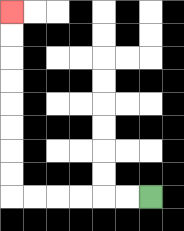{'start': '[6, 8]', 'end': '[0, 0]', 'path_directions': 'L,L,L,L,L,L,U,U,U,U,U,U,U,U', 'path_coordinates': '[[6, 8], [5, 8], [4, 8], [3, 8], [2, 8], [1, 8], [0, 8], [0, 7], [0, 6], [0, 5], [0, 4], [0, 3], [0, 2], [0, 1], [0, 0]]'}